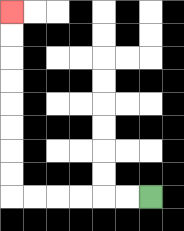{'start': '[6, 8]', 'end': '[0, 0]', 'path_directions': 'L,L,L,L,L,L,U,U,U,U,U,U,U,U', 'path_coordinates': '[[6, 8], [5, 8], [4, 8], [3, 8], [2, 8], [1, 8], [0, 8], [0, 7], [0, 6], [0, 5], [0, 4], [0, 3], [0, 2], [0, 1], [0, 0]]'}